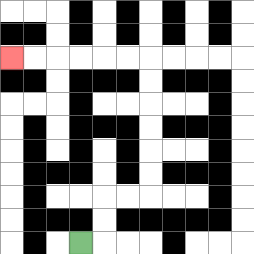{'start': '[3, 10]', 'end': '[0, 2]', 'path_directions': 'R,U,U,R,R,U,U,U,U,U,U,L,L,L,L,L,L', 'path_coordinates': '[[3, 10], [4, 10], [4, 9], [4, 8], [5, 8], [6, 8], [6, 7], [6, 6], [6, 5], [6, 4], [6, 3], [6, 2], [5, 2], [4, 2], [3, 2], [2, 2], [1, 2], [0, 2]]'}